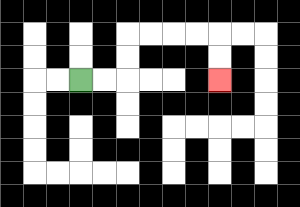{'start': '[3, 3]', 'end': '[9, 3]', 'path_directions': 'R,R,U,U,R,R,R,R,D,D', 'path_coordinates': '[[3, 3], [4, 3], [5, 3], [5, 2], [5, 1], [6, 1], [7, 1], [8, 1], [9, 1], [9, 2], [9, 3]]'}